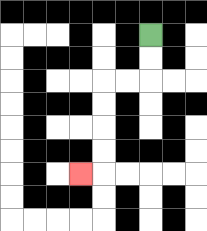{'start': '[6, 1]', 'end': '[3, 7]', 'path_directions': 'D,D,L,L,D,D,D,D,L', 'path_coordinates': '[[6, 1], [6, 2], [6, 3], [5, 3], [4, 3], [4, 4], [4, 5], [4, 6], [4, 7], [3, 7]]'}